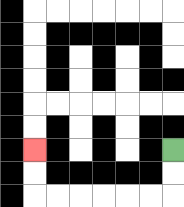{'start': '[7, 6]', 'end': '[1, 6]', 'path_directions': 'D,D,L,L,L,L,L,L,U,U', 'path_coordinates': '[[7, 6], [7, 7], [7, 8], [6, 8], [5, 8], [4, 8], [3, 8], [2, 8], [1, 8], [1, 7], [1, 6]]'}